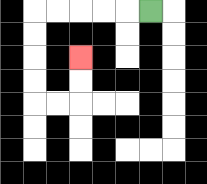{'start': '[6, 0]', 'end': '[3, 2]', 'path_directions': 'L,L,L,L,L,D,D,D,D,R,R,U,U', 'path_coordinates': '[[6, 0], [5, 0], [4, 0], [3, 0], [2, 0], [1, 0], [1, 1], [1, 2], [1, 3], [1, 4], [2, 4], [3, 4], [3, 3], [3, 2]]'}